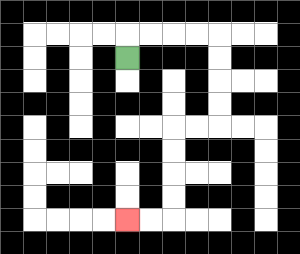{'start': '[5, 2]', 'end': '[5, 9]', 'path_directions': 'U,R,R,R,R,D,D,D,D,L,L,D,D,D,D,L,L', 'path_coordinates': '[[5, 2], [5, 1], [6, 1], [7, 1], [8, 1], [9, 1], [9, 2], [9, 3], [9, 4], [9, 5], [8, 5], [7, 5], [7, 6], [7, 7], [7, 8], [7, 9], [6, 9], [5, 9]]'}